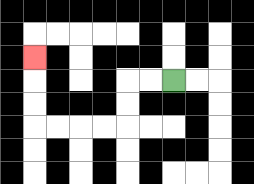{'start': '[7, 3]', 'end': '[1, 2]', 'path_directions': 'L,L,D,D,L,L,L,L,U,U,U', 'path_coordinates': '[[7, 3], [6, 3], [5, 3], [5, 4], [5, 5], [4, 5], [3, 5], [2, 5], [1, 5], [1, 4], [1, 3], [1, 2]]'}